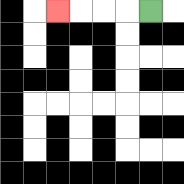{'start': '[6, 0]', 'end': '[2, 0]', 'path_directions': 'L,L,L,L', 'path_coordinates': '[[6, 0], [5, 0], [4, 0], [3, 0], [2, 0]]'}